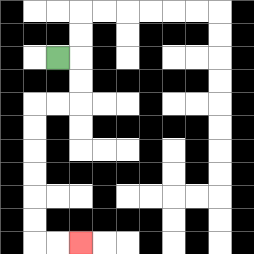{'start': '[2, 2]', 'end': '[3, 10]', 'path_directions': 'R,D,D,L,L,D,D,D,D,D,D,R,R', 'path_coordinates': '[[2, 2], [3, 2], [3, 3], [3, 4], [2, 4], [1, 4], [1, 5], [1, 6], [1, 7], [1, 8], [1, 9], [1, 10], [2, 10], [3, 10]]'}